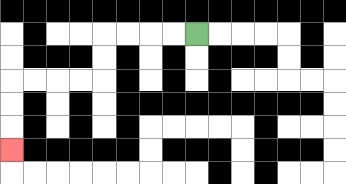{'start': '[8, 1]', 'end': '[0, 6]', 'path_directions': 'L,L,L,L,D,D,L,L,L,L,D,D,D', 'path_coordinates': '[[8, 1], [7, 1], [6, 1], [5, 1], [4, 1], [4, 2], [4, 3], [3, 3], [2, 3], [1, 3], [0, 3], [0, 4], [0, 5], [0, 6]]'}